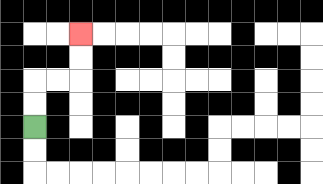{'start': '[1, 5]', 'end': '[3, 1]', 'path_directions': 'U,U,R,R,U,U', 'path_coordinates': '[[1, 5], [1, 4], [1, 3], [2, 3], [3, 3], [3, 2], [3, 1]]'}